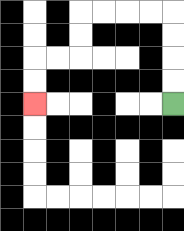{'start': '[7, 4]', 'end': '[1, 4]', 'path_directions': 'U,U,U,U,L,L,L,L,D,D,L,L,D,D', 'path_coordinates': '[[7, 4], [7, 3], [7, 2], [7, 1], [7, 0], [6, 0], [5, 0], [4, 0], [3, 0], [3, 1], [3, 2], [2, 2], [1, 2], [1, 3], [1, 4]]'}